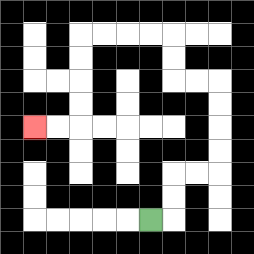{'start': '[6, 9]', 'end': '[1, 5]', 'path_directions': 'R,U,U,R,R,U,U,U,U,L,L,U,U,L,L,L,L,D,D,D,D,L,L', 'path_coordinates': '[[6, 9], [7, 9], [7, 8], [7, 7], [8, 7], [9, 7], [9, 6], [9, 5], [9, 4], [9, 3], [8, 3], [7, 3], [7, 2], [7, 1], [6, 1], [5, 1], [4, 1], [3, 1], [3, 2], [3, 3], [3, 4], [3, 5], [2, 5], [1, 5]]'}